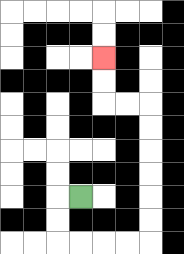{'start': '[3, 8]', 'end': '[4, 2]', 'path_directions': 'L,D,D,R,R,R,R,U,U,U,U,U,U,L,L,U,U', 'path_coordinates': '[[3, 8], [2, 8], [2, 9], [2, 10], [3, 10], [4, 10], [5, 10], [6, 10], [6, 9], [6, 8], [6, 7], [6, 6], [6, 5], [6, 4], [5, 4], [4, 4], [4, 3], [4, 2]]'}